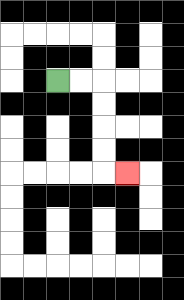{'start': '[2, 3]', 'end': '[5, 7]', 'path_directions': 'R,R,D,D,D,D,R', 'path_coordinates': '[[2, 3], [3, 3], [4, 3], [4, 4], [4, 5], [4, 6], [4, 7], [5, 7]]'}